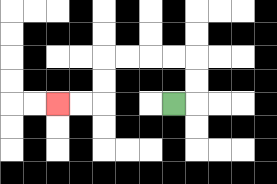{'start': '[7, 4]', 'end': '[2, 4]', 'path_directions': 'R,U,U,L,L,L,L,D,D,L,L', 'path_coordinates': '[[7, 4], [8, 4], [8, 3], [8, 2], [7, 2], [6, 2], [5, 2], [4, 2], [4, 3], [4, 4], [3, 4], [2, 4]]'}